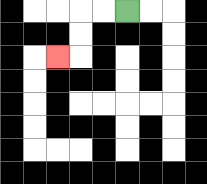{'start': '[5, 0]', 'end': '[2, 2]', 'path_directions': 'L,L,D,D,L', 'path_coordinates': '[[5, 0], [4, 0], [3, 0], [3, 1], [3, 2], [2, 2]]'}